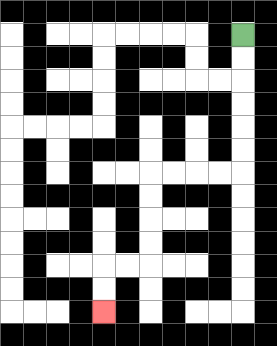{'start': '[10, 1]', 'end': '[4, 13]', 'path_directions': 'D,D,D,D,D,D,L,L,L,L,D,D,D,D,L,L,D,D', 'path_coordinates': '[[10, 1], [10, 2], [10, 3], [10, 4], [10, 5], [10, 6], [10, 7], [9, 7], [8, 7], [7, 7], [6, 7], [6, 8], [6, 9], [6, 10], [6, 11], [5, 11], [4, 11], [4, 12], [4, 13]]'}